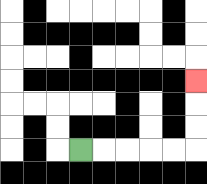{'start': '[3, 6]', 'end': '[8, 3]', 'path_directions': 'R,R,R,R,R,U,U,U', 'path_coordinates': '[[3, 6], [4, 6], [5, 6], [6, 6], [7, 6], [8, 6], [8, 5], [8, 4], [8, 3]]'}